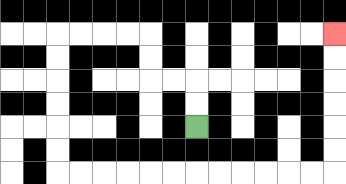{'start': '[8, 5]', 'end': '[14, 1]', 'path_directions': 'U,U,L,L,U,U,L,L,L,L,D,D,D,D,D,D,R,R,R,R,R,R,R,R,R,R,R,R,U,U,U,U,U,U', 'path_coordinates': '[[8, 5], [8, 4], [8, 3], [7, 3], [6, 3], [6, 2], [6, 1], [5, 1], [4, 1], [3, 1], [2, 1], [2, 2], [2, 3], [2, 4], [2, 5], [2, 6], [2, 7], [3, 7], [4, 7], [5, 7], [6, 7], [7, 7], [8, 7], [9, 7], [10, 7], [11, 7], [12, 7], [13, 7], [14, 7], [14, 6], [14, 5], [14, 4], [14, 3], [14, 2], [14, 1]]'}